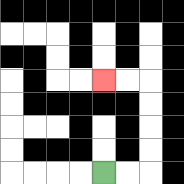{'start': '[4, 7]', 'end': '[4, 3]', 'path_directions': 'R,R,U,U,U,U,L,L', 'path_coordinates': '[[4, 7], [5, 7], [6, 7], [6, 6], [6, 5], [6, 4], [6, 3], [5, 3], [4, 3]]'}